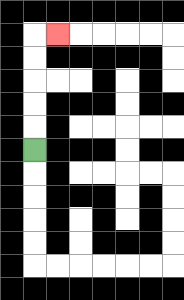{'start': '[1, 6]', 'end': '[2, 1]', 'path_directions': 'U,U,U,U,U,R', 'path_coordinates': '[[1, 6], [1, 5], [1, 4], [1, 3], [1, 2], [1, 1], [2, 1]]'}